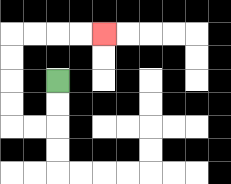{'start': '[2, 3]', 'end': '[4, 1]', 'path_directions': 'D,D,L,L,U,U,U,U,R,R,R,R', 'path_coordinates': '[[2, 3], [2, 4], [2, 5], [1, 5], [0, 5], [0, 4], [0, 3], [0, 2], [0, 1], [1, 1], [2, 1], [3, 1], [4, 1]]'}